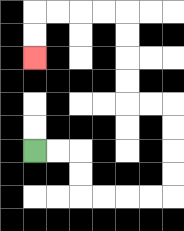{'start': '[1, 6]', 'end': '[1, 2]', 'path_directions': 'R,R,D,D,R,R,R,R,U,U,U,U,L,L,U,U,U,U,L,L,L,L,D,D', 'path_coordinates': '[[1, 6], [2, 6], [3, 6], [3, 7], [3, 8], [4, 8], [5, 8], [6, 8], [7, 8], [7, 7], [7, 6], [7, 5], [7, 4], [6, 4], [5, 4], [5, 3], [5, 2], [5, 1], [5, 0], [4, 0], [3, 0], [2, 0], [1, 0], [1, 1], [1, 2]]'}